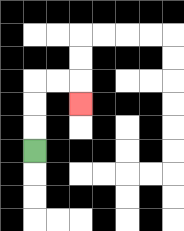{'start': '[1, 6]', 'end': '[3, 4]', 'path_directions': 'U,U,U,R,R,D', 'path_coordinates': '[[1, 6], [1, 5], [1, 4], [1, 3], [2, 3], [3, 3], [3, 4]]'}